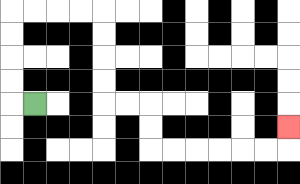{'start': '[1, 4]', 'end': '[12, 5]', 'path_directions': 'L,U,U,U,U,R,R,R,R,D,D,D,D,R,R,D,D,R,R,R,R,R,R,U', 'path_coordinates': '[[1, 4], [0, 4], [0, 3], [0, 2], [0, 1], [0, 0], [1, 0], [2, 0], [3, 0], [4, 0], [4, 1], [4, 2], [4, 3], [4, 4], [5, 4], [6, 4], [6, 5], [6, 6], [7, 6], [8, 6], [9, 6], [10, 6], [11, 6], [12, 6], [12, 5]]'}